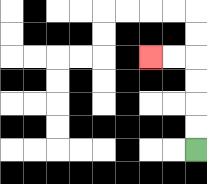{'start': '[8, 6]', 'end': '[6, 2]', 'path_directions': 'U,U,U,U,L,L', 'path_coordinates': '[[8, 6], [8, 5], [8, 4], [8, 3], [8, 2], [7, 2], [6, 2]]'}